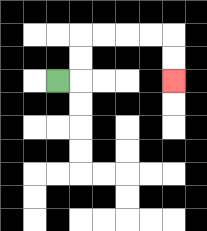{'start': '[2, 3]', 'end': '[7, 3]', 'path_directions': 'R,U,U,R,R,R,R,D,D', 'path_coordinates': '[[2, 3], [3, 3], [3, 2], [3, 1], [4, 1], [5, 1], [6, 1], [7, 1], [7, 2], [7, 3]]'}